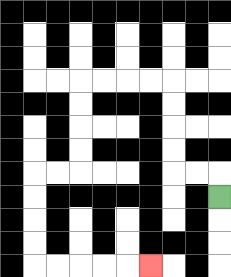{'start': '[9, 8]', 'end': '[6, 11]', 'path_directions': 'U,L,L,U,U,U,U,L,L,L,L,D,D,D,D,L,L,D,D,D,D,R,R,R,R,R', 'path_coordinates': '[[9, 8], [9, 7], [8, 7], [7, 7], [7, 6], [7, 5], [7, 4], [7, 3], [6, 3], [5, 3], [4, 3], [3, 3], [3, 4], [3, 5], [3, 6], [3, 7], [2, 7], [1, 7], [1, 8], [1, 9], [1, 10], [1, 11], [2, 11], [3, 11], [4, 11], [5, 11], [6, 11]]'}